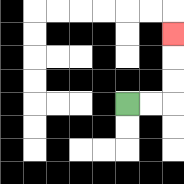{'start': '[5, 4]', 'end': '[7, 1]', 'path_directions': 'R,R,U,U,U', 'path_coordinates': '[[5, 4], [6, 4], [7, 4], [7, 3], [7, 2], [7, 1]]'}